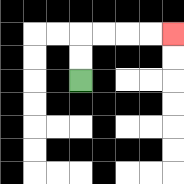{'start': '[3, 3]', 'end': '[7, 1]', 'path_directions': 'U,U,R,R,R,R', 'path_coordinates': '[[3, 3], [3, 2], [3, 1], [4, 1], [5, 1], [6, 1], [7, 1]]'}